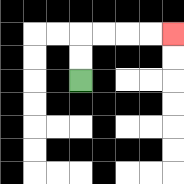{'start': '[3, 3]', 'end': '[7, 1]', 'path_directions': 'U,U,R,R,R,R', 'path_coordinates': '[[3, 3], [3, 2], [3, 1], [4, 1], [5, 1], [6, 1], [7, 1]]'}